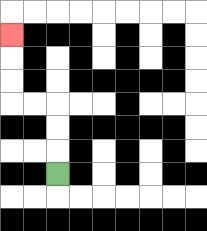{'start': '[2, 7]', 'end': '[0, 1]', 'path_directions': 'U,U,U,L,L,U,U,U', 'path_coordinates': '[[2, 7], [2, 6], [2, 5], [2, 4], [1, 4], [0, 4], [0, 3], [0, 2], [0, 1]]'}